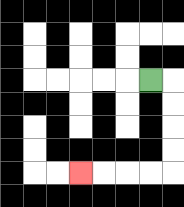{'start': '[6, 3]', 'end': '[3, 7]', 'path_directions': 'R,D,D,D,D,L,L,L,L', 'path_coordinates': '[[6, 3], [7, 3], [7, 4], [7, 5], [7, 6], [7, 7], [6, 7], [5, 7], [4, 7], [3, 7]]'}